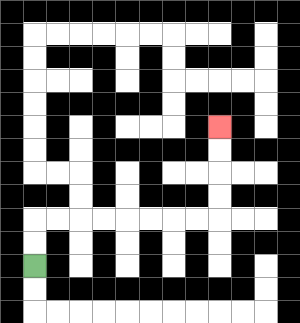{'start': '[1, 11]', 'end': '[9, 5]', 'path_directions': 'U,U,R,R,R,R,R,R,R,R,U,U,U,U', 'path_coordinates': '[[1, 11], [1, 10], [1, 9], [2, 9], [3, 9], [4, 9], [5, 9], [6, 9], [7, 9], [8, 9], [9, 9], [9, 8], [9, 7], [9, 6], [9, 5]]'}